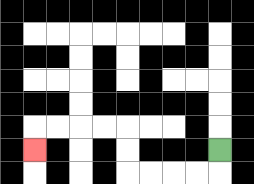{'start': '[9, 6]', 'end': '[1, 6]', 'path_directions': 'D,L,L,L,L,U,U,L,L,L,L,D', 'path_coordinates': '[[9, 6], [9, 7], [8, 7], [7, 7], [6, 7], [5, 7], [5, 6], [5, 5], [4, 5], [3, 5], [2, 5], [1, 5], [1, 6]]'}